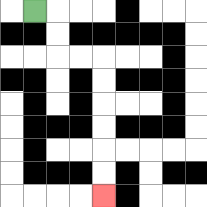{'start': '[1, 0]', 'end': '[4, 8]', 'path_directions': 'R,D,D,R,R,D,D,D,D,D,D', 'path_coordinates': '[[1, 0], [2, 0], [2, 1], [2, 2], [3, 2], [4, 2], [4, 3], [4, 4], [4, 5], [4, 6], [4, 7], [4, 8]]'}